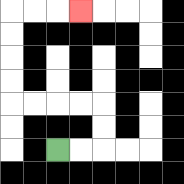{'start': '[2, 6]', 'end': '[3, 0]', 'path_directions': 'R,R,U,U,L,L,L,L,U,U,U,U,R,R,R', 'path_coordinates': '[[2, 6], [3, 6], [4, 6], [4, 5], [4, 4], [3, 4], [2, 4], [1, 4], [0, 4], [0, 3], [0, 2], [0, 1], [0, 0], [1, 0], [2, 0], [3, 0]]'}